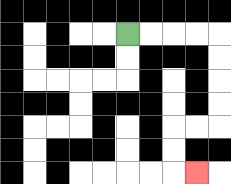{'start': '[5, 1]', 'end': '[8, 7]', 'path_directions': 'R,R,R,R,D,D,D,D,L,L,D,D,R', 'path_coordinates': '[[5, 1], [6, 1], [7, 1], [8, 1], [9, 1], [9, 2], [9, 3], [9, 4], [9, 5], [8, 5], [7, 5], [7, 6], [7, 7], [8, 7]]'}